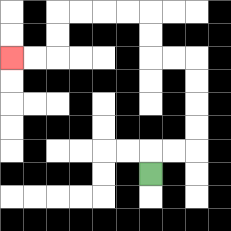{'start': '[6, 7]', 'end': '[0, 2]', 'path_directions': 'U,R,R,U,U,U,U,L,L,U,U,L,L,L,L,D,D,L,L', 'path_coordinates': '[[6, 7], [6, 6], [7, 6], [8, 6], [8, 5], [8, 4], [8, 3], [8, 2], [7, 2], [6, 2], [6, 1], [6, 0], [5, 0], [4, 0], [3, 0], [2, 0], [2, 1], [2, 2], [1, 2], [0, 2]]'}